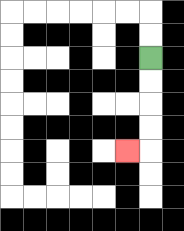{'start': '[6, 2]', 'end': '[5, 6]', 'path_directions': 'D,D,D,D,L', 'path_coordinates': '[[6, 2], [6, 3], [6, 4], [6, 5], [6, 6], [5, 6]]'}